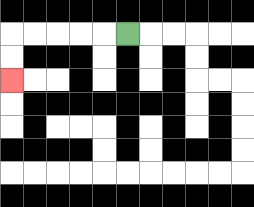{'start': '[5, 1]', 'end': '[0, 3]', 'path_directions': 'L,L,L,L,L,D,D', 'path_coordinates': '[[5, 1], [4, 1], [3, 1], [2, 1], [1, 1], [0, 1], [0, 2], [0, 3]]'}